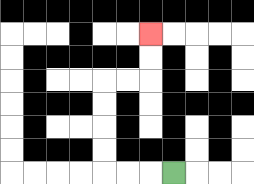{'start': '[7, 7]', 'end': '[6, 1]', 'path_directions': 'L,L,L,U,U,U,U,R,R,U,U', 'path_coordinates': '[[7, 7], [6, 7], [5, 7], [4, 7], [4, 6], [4, 5], [4, 4], [4, 3], [5, 3], [6, 3], [6, 2], [6, 1]]'}